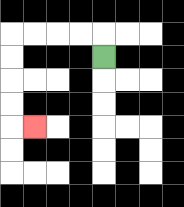{'start': '[4, 2]', 'end': '[1, 5]', 'path_directions': 'U,L,L,L,L,D,D,D,D,R', 'path_coordinates': '[[4, 2], [4, 1], [3, 1], [2, 1], [1, 1], [0, 1], [0, 2], [0, 3], [0, 4], [0, 5], [1, 5]]'}